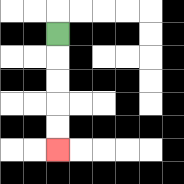{'start': '[2, 1]', 'end': '[2, 6]', 'path_directions': 'D,D,D,D,D', 'path_coordinates': '[[2, 1], [2, 2], [2, 3], [2, 4], [2, 5], [2, 6]]'}